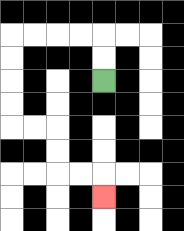{'start': '[4, 3]', 'end': '[4, 8]', 'path_directions': 'U,U,L,L,L,L,D,D,D,D,R,R,D,D,R,R,D', 'path_coordinates': '[[4, 3], [4, 2], [4, 1], [3, 1], [2, 1], [1, 1], [0, 1], [0, 2], [0, 3], [0, 4], [0, 5], [1, 5], [2, 5], [2, 6], [2, 7], [3, 7], [4, 7], [4, 8]]'}